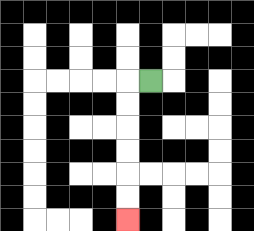{'start': '[6, 3]', 'end': '[5, 9]', 'path_directions': 'L,D,D,D,D,D,D', 'path_coordinates': '[[6, 3], [5, 3], [5, 4], [5, 5], [5, 6], [5, 7], [5, 8], [5, 9]]'}